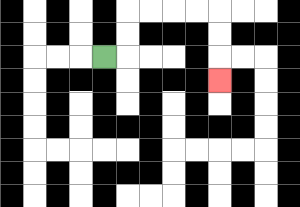{'start': '[4, 2]', 'end': '[9, 3]', 'path_directions': 'R,U,U,R,R,R,R,D,D,D', 'path_coordinates': '[[4, 2], [5, 2], [5, 1], [5, 0], [6, 0], [7, 0], [8, 0], [9, 0], [9, 1], [9, 2], [9, 3]]'}